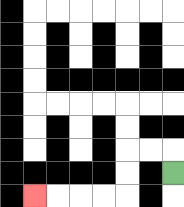{'start': '[7, 7]', 'end': '[1, 8]', 'path_directions': 'U,L,L,D,D,L,L,L,L', 'path_coordinates': '[[7, 7], [7, 6], [6, 6], [5, 6], [5, 7], [5, 8], [4, 8], [3, 8], [2, 8], [1, 8]]'}